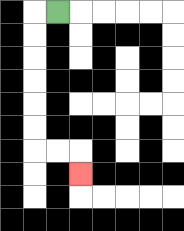{'start': '[2, 0]', 'end': '[3, 7]', 'path_directions': 'L,D,D,D,D,D,D,R,R,D', 'path_coordinates': '[[2, 0], [1, 0], [1, 1], [1, 2], [1, 3], [1, 4], [1, 5], [1, 6], [2, 6], [3, 6], [3, 7]]'}